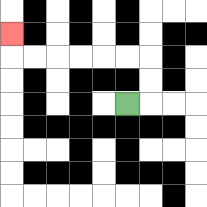{'start': '[5, 4]', 'end': '[0, 1]', 'path_directions': 'R,U,U,L,L,L,L,L,L,U', 'path_coordinates': '[[5, 4], [6, 4], [6, 3], [6, 2], [5, 2], [4, 2], [3, 2], [2, 2], [1, 2], [0, 2], [0, 1]]'}